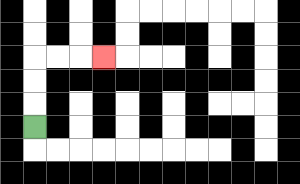{'start': '[1, 5]', 'end': '[4, 2]', 'path_directions': 'U,U,U,R,R,R', 'path_coordinates': '[[1, 5], [1, 4], [1, 3], [1, 2], [2, 2], [3, 2], [4, 2]]'}